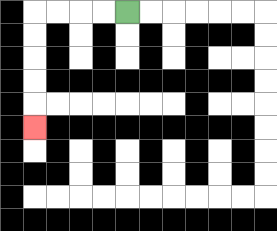{'start': '[5, 0]', 'end': '[1, 5]', 'path_directions': 'L,L,L,L,D,D,D,D,D', 'path_coordinates': '[[5, 0], [4, 0], [3, 0], [2, 0], [1, 0], [1, 1], [1, 2], [1, 3], [1, 4], [1, 5]]'}